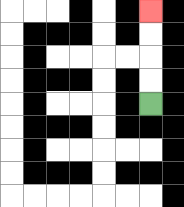{'start': '[6, 4]', 'end': '[6, 0]', 'path_directions': 'U,U,U,U', 'path_coordinates': '[[6, 4], [6, 3], [6, 2], [6, 1], [6, 0]]'}